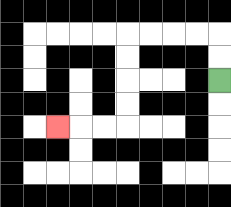{'start': '[9, 3]', 'end': '[2, 5]', 'path_directions': 'U,U,L,L,L,L,D,D,D,D,L,L,L', 'path_coordinates': '[[9, 3], [9, 2], [9, 1], [8, 1], [7, 1], [6, 1], [5, 1], [5, 2], [5, 3], [5, 4], [5, 5], [4, 5], [3, 5], [2, 5]]'}